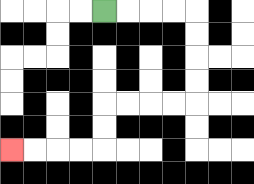{'start': '[4, 0]', 'end': '[0, 6]', 'path_directions': 'R,R,R,R,D,D,D,D,L,L,L,L,D,D,L,L,L,L', 'path_coordinates': '[[4, 0], [5, 0], [6, 0], [7, 0], [8, 0], [8, 1], [8, 2], [8, 3], [8, 4], [7, 4], [6, 4], [5, 4], [4, 4], [4, 5], [4, 6], [3, 6], [2, 6], [1, 6], [0, 6]]'}